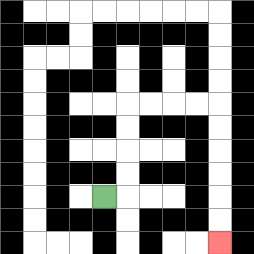{'start': '[4, 8]', 'end': '[9, 10]', 'path_directions': 'R,U,U,U,U,R,R,R,R,D,D,D,D,D,D', 'path_coordinates': '[[4, 8], [5, 8], [5, 7], [5, 6], [5, 5], [5, 4], [6, 4], [7, 4], [8, 4], [9, 4], [9, 5], [9, 6], [9, 7], [9, 8], [9, 9], [9, 10]]'}